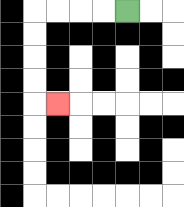{'start': '[5, 0]', 'end': '[2, 4]', 'path_directions': 'L,L,L,L,D,D,D,D,R', 'path_coordinates': '[[5, 0], [4, 0], [3, 0], [2, 0], [1, 0], [1, 1], [1, 2], [1, 3], [1, 4], [2, 4]]'}